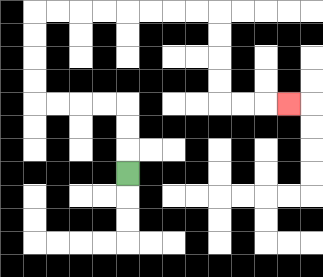{'start': '[5, 7]', 'end': '[12, 4]', 'path_directions': 'U,U,U,L,L,L,L,U,U,U,U,R,R,R,R,R,R,R,R,D,D,D,D,R,R,R', 'path_coordinates': '[[5, 7], [5, 6], [5, 5], [5, 4], [4, 4], [3, 4], [2, 4], [1, 4], [1, 3], [1, 2], [1, 1], [1, 0], [2, 0], [3, 0], [4, 0], [5, 0], [6, 0], [7, 0], [8, 0], [9, 0], [9, 1], [9, 2], [9, 3], [9, 4], [10, 4], [11, 4], [12, 4]]'}